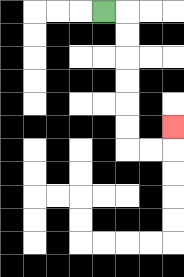{'start': '[4, 0]', 'end': '[7, 5]', 'path_directions': 'R,D,D,D,D,D,D,R,R,U', 'path_coordinates': '[[4, 0], [5, 0], [5, 1], [5, 2], [5, 3], [5, 4], [5, 5], [5, 6], [6, 6], [7, 6], [7, 5]]'}